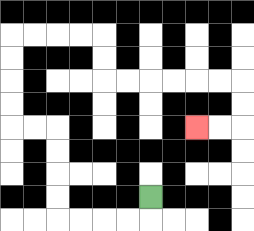{'start': '[6, 8]', 'end': '[8, 5]', 'path_directions': 'D,L,L,L,L,U,U,U,U,L,L,U,U,U,U,R,R,R,R,D,D,R,R,R,R,R,R,D,D,L,L', 'path_coordinates': '[[6, 8], [6, 9], [5, 9], [4, 9], [3, 9], [2, 9], [2, 8], [2, 7], [2, 6], [2, 5], [1, 5], [0, 5], [0, 4], [0, 3], [0, 2], [0, 1], [1, 1], [2, 1], [3, 1], [4, 1], [4, 2], [4, 3], [5, 3], [6, 3], [7, 3], [8, 3], [9, 3], [10, 3], [10, 4], [10, 5], [9, 5], [8, 5]]'}